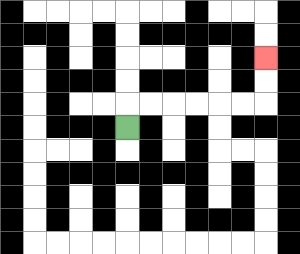{'start': '[5, 5]', 'end': '[11, 2]', 'path_directions': 'U,R,R,R,R,R,R,U,U', 'path_coordinates': '[[5, 5], [5, 4], [6, 4], [7, 4], [8, 4], [9, 4], [10, 4], [11, 4], [11, 3], [11, 2]]'}